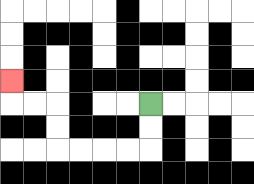{'start': '[6, 4]', 'end': '[0, 3]', 'path_directions': 'D,D,L,L,L,L,U,U,L,L,U', 'path_coordinates': '[[6, 4], [6, 5], [6, 6], [5, 6], [4, 6], [3, 6], [2, 6], [2, 5], [2, 4], [1, 4], [0, 4], [0, 3]]'}